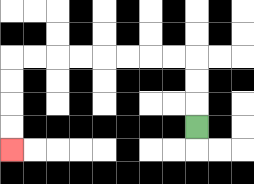{'start': '[8, 5]', 'end': '[0, 6]', 'path_directions': 'U,U,U,L,L,L,L,L,L,L,L,D,D,D,D', 'path_coordinates': '[[8, 5], [8, 4], [8, 3], [8, 2], [7, 2], [6, 2], [5, 2], [4, 2], [3, 2], [2, 2], [1, 2], [0, 2], [0, 3], [0, 4], [0, 5], [0, 6]]'}